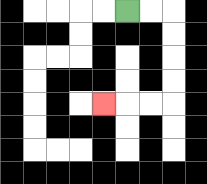{'start': '[5, 0]', 'end': '[4, 4]', 'path_directions': 'R,R,D,D,D,D,L,L,L', 'path_coordinates': '[[5, 0], [6, 0], [7, 0], [7, 1], [7, 2], [7, 3], [7, 4], [6, 4], [5, 4], [4, 4]]'}